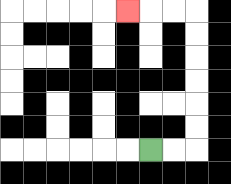{'start': '[6, 6]', 'end': '[5, 0]', 'path_directions': 'R,R,U,U,U,U,U,U,L,L,L', 'path_coordinates': '[[6, 6], [7, 6], [8, 6], [8, 5], [8, 4], [8, 3], [8, 2], [8, 1], [8, 0], [7, 0], [6, 0], [5, 0]]'}